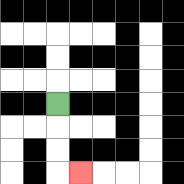{'start': '[2, 4]', 'end': '[3, 7]', 'path_directions': 'D,D,D,R', 'path_coordinates': '[[2, 4], [2, 5], [2, 6], [2, 7], [3, 7]]'}